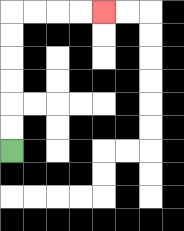{'start': '[0, 6]', 'end': '[4, 0]', 'path_directions': 'U,U,U,U,U,U,R,R,R,R', 'path_coordinates': '[[0, 6], [0, 5], [0, 4], [0, 3], [0, 2], [0, 1], [0, 0], [1, 0], [2, 0], [3, 0], [4, 0]]'}